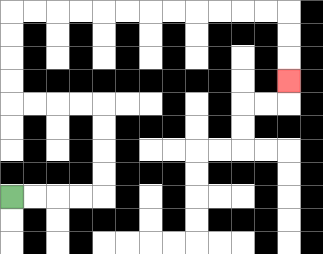{'start': '[0, 8]', 'end': '[12, 3]', 'path_directions': 'R,R,R,R,U,U,U,U,L,L,L,L,U,U,U,U,R,R,R,R,R,R,R,R,R,R,R,R,D,D,D', 'path_coordinates': '[[0, 8], [1, 8], [2, 8], [3, 8], [4, 8], [4, 7], [4, 6], [4, 5], [4, 4], [3, 4], [2, 4], [1, 4], [0, 4], [0, 3], [0, 2], [0, 1], [0, 0], [1, 0], [2, 0], [3, 0], [4, 0], [5, 0], [6, 0], [7, 0], [8, 0], [9, 0], [10, 0], [11, 0], [12, 0], [12, 1], [12, 2], [12, 3]]'}